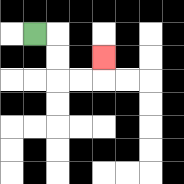{'start': '[1, 1]', 'end': '[4, 2]', 'path_directions': 'R,D,D,R,R,U', 'path_coordinates': '[[1, 1], [2, 1], [2, 2], [2, 3], [3, 3], [4, 3], [4, 2]]'}